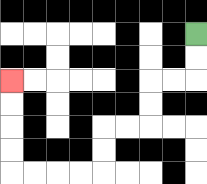{'start': '[8, 1]', 'end': '[0, 3]', 'path_directions': 'D,D,L,L,D,D,L,L,D,D,L,L,L,L,U,U,U,U', 'path_coordinates': '[[8, 1], [8, 2], [8, 3], [7, 3], [6, 3], [6, 4], [6, 5], [5, 5], [4, 5], [4, 6], [4, 7], [3, 7], [2, 7], [1, 7], [0, 7], [0, 6], [0, 5], [0, 4], [0, 3]]'}